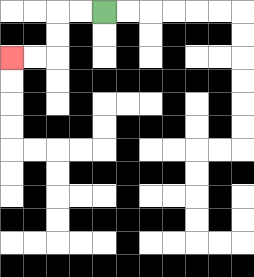{'start': '[4, 0]', 'end': '[0, 2]', 'path_directions': 'L,L,D,D,L,L', 'path_coordinates': '[[4, 0], [3, 0], [2, 0], [2, 1], [2, 2], [1, 2], [0, 2]]'}